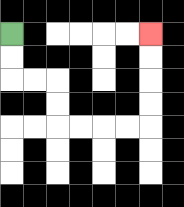{'start': '[0, 1]', 'end': '[6, 1]', 'path_directions': 'D,D,R,R,D,D,R,R,R,R,U,U,U,U', 'path_coordinates': '[[0, 1], [0, 2], [0, 3], [1, 3], [2, 3], [2, 4], [2, 5], [3, 5], [4, 5], [5, 5], [6, 5], [6, 4], [6, 3], [6, 2], [6, 1]]'}